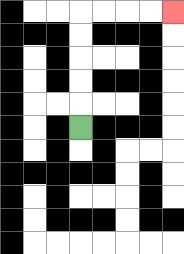{'start': '[3, 5]', 'end': '[7, 0]', 'path_directions': 'U,U,U,U,U,R,R,R,R', 'path_coordinates': '[[3, 5], [3, 4], [3, 3], [3, 2], [3, 1], [3, 0], [4, 0], [5, 0], [6, 0], [7, 0]]'}